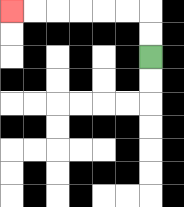{'start': '[6, 2]', 'end': '[0, 0]', 'path_directions': 'U,U,L,L,L,L,L,L', 'path_coordinates': '[[6, 2], [6, 1], [6, 0], [5, 0], [4, 0], [3, 0], [2, 0], [1, 0], [0, 0]]'}